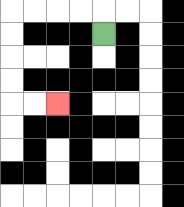{'start': '[4, 1]', 'end': '[2, 4]', 'path_directions': 'U,L,L,L,L,D,D,D,D,R,R', 'path_coordinates': '[[4, 1], [4, 0], [3, 0], [2, 0], [1, 0], [0, 0], [0, 1], [0, 2], [0, 3], [0, 4], [1, 4], [2, 4]]'}